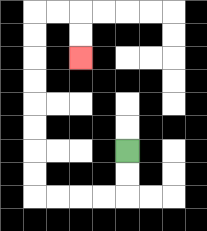{'start': '[5, 6]', 'end': '[3, 2]', 'path_directions': 'D,D,L,L,L,L,U,U,U,U,U,U,U,U,R,R,D,D', 'path_coordinates': '[[5, 6], [5, 7], [5, 8], [4, 8], [3, 8], [2, 8], [1, 8], [1, 7], [1, 6], [1, 5], [1, 4], [1, 3], [1, 2], [1, 1], [1, 0], [2, 0], [3, 0], [3, 1], [3, 2]]'}